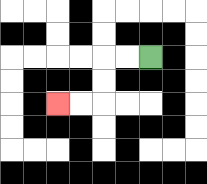{'start': '[6, 2]', 'end': '[2, 4]', 'path_directions': 'L,L,D,D,L,L', 'path_coordinates': '[[6, 2], [5, 2], [4, 2], [4, 3], [4, 4], [3, 4], [2, 4]]'}